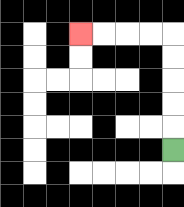{'start': '[7, 6]', 'end': '[3, 1]', 'path_directions': 'U,U,U,U,U,L,L,L,L', 'path_coordinates': '[[7, 6], [7, 5], [7, 4], [7, 3], [7, 2], [7, 1], [6, 1], [5, 1], [4, 1], [3, 1]]'}